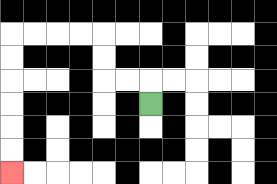{'start': '[6, 4]', 'end': '[0, 7]', 'path_directions': 'U,L,L,U,U,L,L,L,L,D,D,D,D,D,D', 'path_coordinates': '[[6, 4], [6, 3], [5, 3], [4, 3], [4, 2], [4, 1], [3, 1], [2, 1], [1, 1], [0, 1], [0, 2], [0, 3], [0, 4], [0, 5], [0, 6], [0, 7]]'}